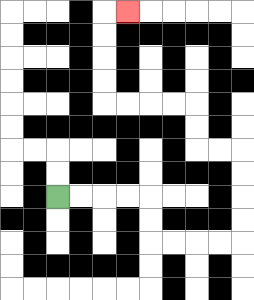{'start': '[2, 8]', 'end': '[5, 0]', 'path_directions': 'R,R,R,R,D,D,R,R,R,R,U,U,U,U,L,L,U,U,L,L,L,L,U,U,U,U,R', 'path_coordinates': '[[2, 8], [3, 8], [4, 8], [5, 8], [6, 8], [6, 9], [6, 10], [7, 10], [8, 10], [9, 10], [10, 10], [10, 9], [10, 8], [10, 7], [10, 6], [9, 6], [8, 6], [8, 5], [8, 4], [7, 4], [6, 4], [5, 4], [4, 4], [4, 3], [4, 2], [4, 1], [4, 0], [5, 0]]'}